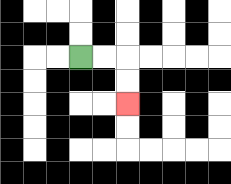{'start': '[3, 2]', 'end': '[5, 4]', 'path_directions': 'R,R,D,D', 'path_coordinates': '[[3, 2], [4, 2], [5, 2], [5, 3], [5, 4]]'}